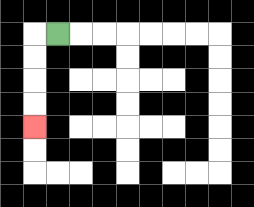{'start': '[2, 1]', 'end': '[1, 5]', 'path_directions': 'L,D,D,D,D', 'path_coordinates': '[[2, 1], [1, 1], [1, 2], [1, 3], [1, 4], [1, 5]]'}